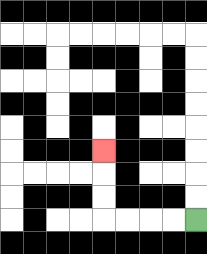{'start': '[8, 9]', 'end': '[4, 6]', 'path_directions': 'L,L,L,L,U,U,U', 'path_coordinates': '[[8, 9], [7, 9], [6, 9], [5, 9], [4, 9], [4, 8], [4, 7], [4, 6]]'}